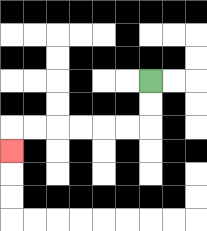{'start': '[6, 3]', 'end': '[0, 6]', 'path_directions': 'D,D,L,L,L,L,L,L,D', 'path_coordinates': '[[6, 3], [6, 4], [6, 5], [5, 5], [4, 5], [3, 5], [2, 5], [1, 5], [0, 5], [0, 6]]'}